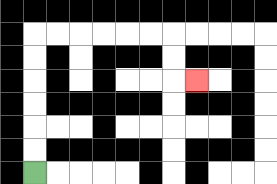{'start': '[1, 7]', 'end': '[8, 3]', 'path_directions': 'U,U,U,U,U,U,R,R,R,R,R,R,D,D,R', 'path_coordinates': '[[1, 7], [1, 6], [1, 5], [1, 4], [1, 3], [1, 2], [1, 1], [2, 1], [3, 1], [4, 1], [5, 1], [6, 1], [7, 1], [7, 2], [7, 3], [8, 3]]'}